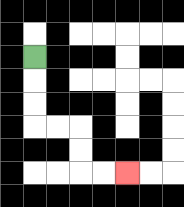{'start': '[1, 2]', 'end': '[5, 7]', 'path_directions': 'D,D,D,R,R,D,D,R,R', 'path_coordinates': '[[1, 2], [1, 3], [1, 4], [1, 5], [2, 5], [3, 5], [3, 6], [3, 7], [4, 7], [5, 7]]'}